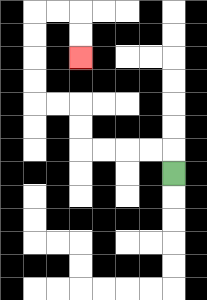{'start': '[7, 7]', 'end': '[3, 2]', 'path_directions': 'U,L,L,L,L,U,U,L,L,U,U,U,U,R,R,D,D', 'path_coordinates': '[[7, 7], [7, 6], [6, 6], [5, 6], [4, 6], [3, 6], [3, 5], [3, 4], [2, 4], [1, 4], [1, 3], [1, 2], [1, 1], [1, 0], [2, 0], [3, 0], [3, 1], [3, 2]]'}